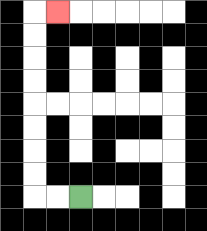{'start': '[3, 8]', 'end': '[2, 0]', 'path_directions': 'L,L,U,U,U,U,U,U,U,U,R', 'path_coordinates': '[[3, 8], [2, 8], [1, 8], [1, 7], [1, 6], [1, 5], [1, 4], [1, 3], [1, 2], [1, 1], [1, 0], [2, 0]]'}